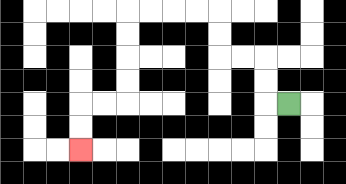{'start': '[12, 4]', 'end': '[3, 6]', 'path_directions': 'L,U,U,L,L,U,U,L,L,L,L,D,D,D,D,L,L,D,D', 'path_coordinates': '[[12, 4], [11, 4], [11, 3], [11, 2], [10, 2], [9, 2], [9, 1], [9, 0], [8, 0], [7, 0], [6, 0], [5, 0], [5, 1], [5, 2], [5, 3], [5, 4], [4, 4], [3, 4], [3, 5], [3, 6]]'}